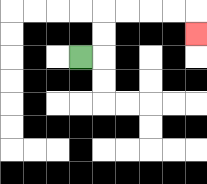{'start': '[3, 2]', 'end': '[8, 1]', 'path_directions': 'R,U,U,R,R,R,R,D', 'path_coordinates': '[[3, 2], [4, 2], [4, 1], [4, 0], [5, 0], [6, 0], [7, 0], [8, 0], [8, 1]]'}